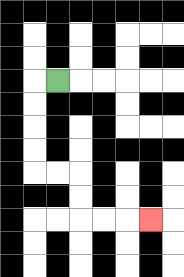{'start': '[2, 3]', 'end': '[6, 9]', 'path_directions': 'L,D,D,D,D,R,R,D,D,R,R,R', 'path_coordinates': '[[2, 3], [1, 3], [1, 4], [1, 5], [1, 6], [1, 7], [2, 7], [3, 7], [3, 8], [3, 9], [4, 9], [5, 9], [6, 9]]'}